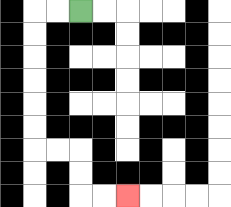{'start': '[3, 0]', 'end': '[5, 8]', 'path_directions': 'L,L,D,D,D,D,D,D,R,R,D,D,R,R', 'path_coordinates': '[[3, 0], [2, 0], [1, 0], [1, 1], [1, 2], [1, 3], [1, 4], [1, 5], [1, 6], [2, 6], [3, 6], [3, 7], [3, 8], [4, 8], [5, 8]]'}